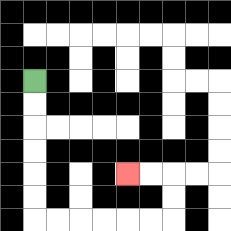{'start': '[1, 3]', 'end': '[5, 7]', 'path_directions': 'D,D,D,D,D,D,R,R,R,R,R,R,U,U,L,L', 'path_coordinates': '[[1, 3], [1, 4], [1, 5], [1, 6], [1, 7], [1, 8], [1, 9], [2, 9], [3, 9], [4, 9], [5, 9], [6, 9], [7, 9], [7, 8], [7, 7], [6, 7], [5, 7]]'}